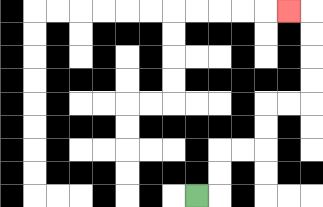{'start': '[8, 8]', 'end': '[12, 0]', 'path_directions': 'R,U,U,R,R,U,U,R,R,U,U,U,U,L', 'path_coordinates': '[[8, 8], [9, 8], [9, 7], [9, 6], [10, 6], [11, 6], [11, 5], [11, 4], [12, 4], [13, 4], [13, 3], [13, 2], [13, 1], [13, 0], [12, 0]]'}